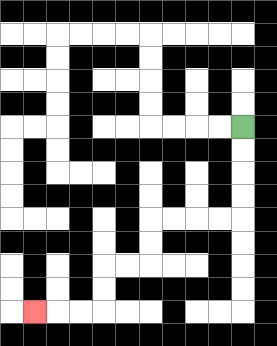{'start': '[10, 5]', 'end': '[1, 13]', 'path_directions': 'D,D,D,D,L,L,L,L,D,D,L,L,D,D,L,L,L', 'path_coordinates': '[[10, 5], [10, 6], [10, 7], [10, 8], [10, 9], [9, 9], [8, 9], [7, 9], [6, 9], [6, 10], [6, 11], [5, 11], [4, 11], [4, 12], [4, 13], [3, 13], [2, 13], [1, 13]]'}